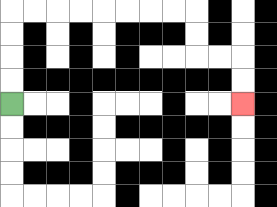{'start': '[0, 4]', 'end': '[10, 4]', 'path_directions': 'U,U,U,U,R,R,R,R,R,R,R,R,D,D,R,R,D,D', 'path_coordinates': '[[0, 4], [0, 3], [0, 2], [0, 1], [0, 0], [1, 0], [2, 0], [3, 0], [4, 0], [5, 0], [6, 0], [7, 0], [8, 0], [8, 1], [8, 2], [9, 2], [10, 2], [10, 3], [10, 4]]'}